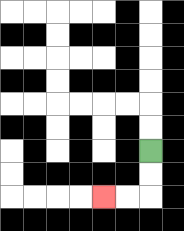{'start': '[6, 6]', 'end': '[4, 8]', 'path_directions': 'D,D,L,L', 'path_coordinates': '[[6, 6], [6, 7], [6, 8], [5, 8], [4, 8]]'}